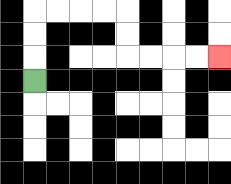{'start': '[1, 3]', 'end': '[9, 2]', 'path_directions': 'U,U,U,R,R,R,R,D,D,R,R,R,R', 'path_coordinates': '[[1, 3], [1, 2], [1, 1], [1, 0], [2, 0], [3, 0], [4, 0], [5, 0], [5, 1], [5, 2], [6, 2], [7, 2], [8, 2], [9, 2]]'}